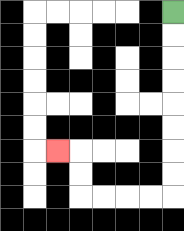{'start': '[7, 0]', 'end': '[2, 6]', 'path_directions': 'D,D,D,D,D,D,D,D,L,L,L,L,U,U,L', 'path_coordinates': '[[7, 0], [7, 1], [7, 2], [7, 3], [7, 4], [7, 5], [7, 6], [7, 7], [7, 8], [6, 8], [5, 8], [4, 8], [3, 8], [3, 7], [3, 6], [2, 6]]'}